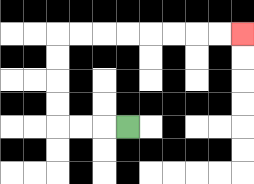{'start': '[5, 5]', 'end': '[10, 1]', 'path_directions': 'L,L,L,U,U,U,U,R,R,R,R,R,R,R,R', 'path_coordinates': '[[5, 5], [4, 5], [3, 5], [2, 5], [2, 4], [2, 3], [2, 2], [2, 1], [3, 1], [4, 1], [5, 1], [6, 1], [7, 1], [8, 1], [9, 1], [10, 1]]'}